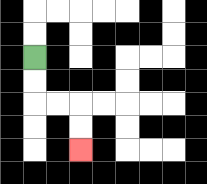{'start': '[1, 2]', 'end': '[3, 6]', 'path_directions': 'D,D,R,R,D,D', 'path_coordinates': '[[1, 2], [1, 3], [1, 4], [2, 4], [3, 4], [3, 5], [3, 6]]'}